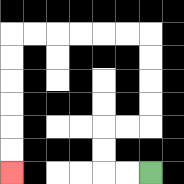{'start': '[6, 7]', 'end': '[0, 7]', 'path_directions': 'L,L,U,U,R,R,U,U,U,U,L,L,L,L,L,L,D,D,D,D,D,D', 'path_coordinates': '[[6, 7], [5, 7], [4, 7], [4, 6], [4, 5], [5, 5], [6, 5], [6, 4], [6, 3], [6, 2], [6, 1], [5, 1], [4, 1], [3, 1], [2, 1], [1, 1], [0, 1], [0, 2], [0, 3], [0, 4], [0, 5], [0, 6], [0, 7]]'}